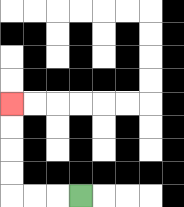{'start': '[3, 8]', 'end': '[0, 4]', 'path_directions': 'L,L,L,U,U,U,U', 'path_coordinates': '[[3, 8], [2, 8], [1, 8], [0, 8], [0, 7], [0, 6], [0, 5], [0, 4]]'}